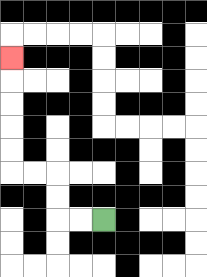{'start': '[4, 9]', 'end': '[0, 2]', 'path_directions': 'L,L,U,U,L,L,U,U,U,U,U', 'path_coordinates': '[[4, 9], [3, 9], [2, 9], [2, 8], [2, 7], [1, 7], [0, 7], [0, 6], [0, 5], [0, 4], [0, 3], [0, 2]]'}